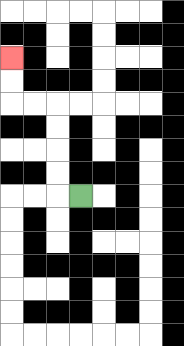{'start': '[3, 8]', 'end': '[0, 2]', 'path_directions': 'L,U,U,U,U,L,L,U,U', 'path_coordinates': '[[3, 8], [2, 8], [2, 7], [2, 6], [2, 5], [2, 4], [1, 4], [0, 4], [0, 3], [0, 2]]'}